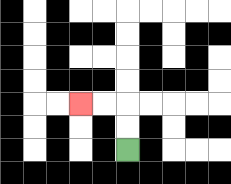{'start': '[5, 6]', 'end': '[3, 4]', 'path_directions': 'U,U,L,L', 'path_coordinates': '[[5, 6], [5, 5], [5, 4], [4, 4], [3, 4]]'}